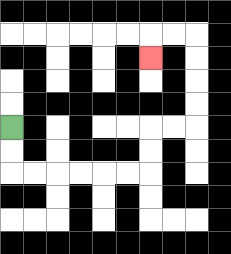{'start': '[0, 5]', 'end': '[6, 2]', 'path_directions': 'D,D,R,R,R,R,R,R,U,U,R,R,U,U,U,U,L,L,D', 'path_coordinates': '[[0, 5], [0, 6], [0, 7], [1, 7], [2, 7], [3, 7], [4, 7], [5, 7], [6, 7], [6, 6], [6, 5], [7, 5], [8, 5], [8, 4], [8, 3], [8, 2], [8, 1], [7, 1], [6, 1], [6, 2]]'}